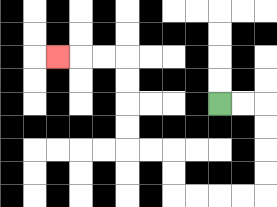{'start': '[9, 4]', 'end': '[2, 2]', 'path_directions': 'R,R,D,D,D,D,L,L,L,L,U,U,L,L,U,U,U,U,L,L,L', 'path_coordinates': '[[9, 4], [10, 4], [11, 4], [11, 5], [11, 6], [11, 7], [11, 8], [10, 8], [9, 8], [8, 8], [7, 8], [7, 7], [7, 6], [6, 6], [5, 6], [5, 5], [5, 4], [5, 3], [5, 2], [4, 2], [3, 2], [2, 2]]'}